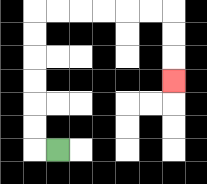{'start': '[2, 6]', 'end': '[7, 3]', 'path_directions': 'L,U,U,U,U,U,U,R,R,R,R,R,R,D,D,D', 'path_coordinates': '[[2, 6], [1, 6], [1, 5], [1, 4], [1, 3], [1, 2], [1, 1], [1, 0], [2, 0], [3, 0], [4, 0], [5, 0], [6, 0], [7, 0], [7, 1], [7, 2], [7, 3]]'}